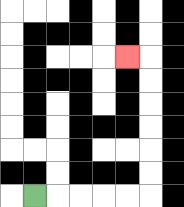{'start': '[1, 8]', 'end': '[5, 2]', 'path_directions': 'R,R,R,R,R,U,U,U,U,U,U,L', 'path_coordinates': '[[1, 8], [2, 8], [3, 8], [4, 8], [5, 8], [6, 8], [6, 7], [6, 6], [6, 5], [6, 4], [6, 3], [6, 2], [5, 2]]'}